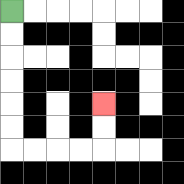{'start': '[0, 0]', 'end': '[4, 4]', 'path_directions': 'D,D,D,D,D,D,R,R,R,R,U,U', 'path_coordinates': '[[0, 0], [0, 1], [0, 2], [0, 3], [0, 4], [0, 5], [0, 6], [1, 6], [2, 6], [3, 6], [4, 6], [4, 5], [4, 4]]'}